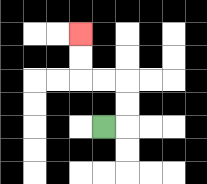{'start': '[4, 5]', 'end': '[3, 1]', 'path_directions': 'R,U,U,L,L,U,U', 'path_coordinates': '[[4, 5], [5, 5], [5, 4], [5, 3], [4, 3], [3, 3], [3, 2], [3, 1]]'}